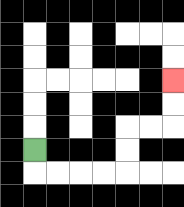{'start': '[1, 6]', 'end': '[7, 3]', 'path_directions': 'D,R,R,R,R,U,U,R,R,U,U', 'path_coordinates': '[[1, 6], [1, 7], [2, 7], [3, 7], [4, 7], [5, 7], [5, 6], [5, 5], [6, 5], [7, 5], [7, 4], [7, 3]]'}